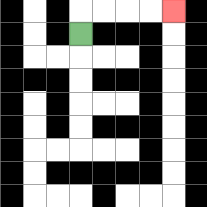{'start': '[3, 1]', 'end': '[7, 0]', 'path_directions': 'U,R,R,R,R', 'path_coordinates': '[[3, 1], [3, 0], [4, 0], [5, 0], [6, 0], [7, 0]]'}